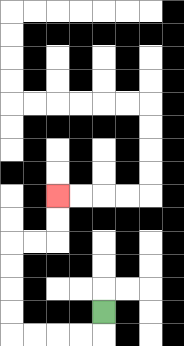{'start': '[4, 13]', 'end': '[2, 8]', 'path_directions': 'D,L,L,L,L,U,U,U,U,R,R,U,U', 'path_coordinates': '[[4, 13], [4, 14], [3, 14], [2, 14], [1, 14], [0, 14], [0, 13], [0, 12], [0, 11], [0, 10], [1, 10], [2, 10], [2, 9], [2, 8]]'}